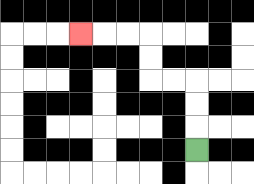{'start': '[8, 6]', 'end': '[3, 1]', 'path_directions': 'U,U,U,L,L,U,U,L,L,L', 'path_coordinates': '[[8, 6], [8, 5], [8, 4], [8, 3], [7, 3], [6, 3], [6, 2], [6, 1], [5, 1], [4, 1], [3, 1]]'}